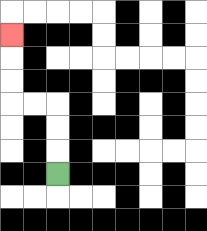{'start': '[2, 7]', 'end': '[0, 1]', 'path_directions': 'U,U,U,L,L,U,U,U', 'path_coordinates': '[[2, 7], [2, 6], [2, 5], [2, 4], [1, 4], [0, 4], [0, 3], [0, 2], [0, 1]]'}